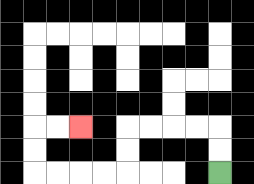{'start': '[9, 7]', 'end': '[3, 5]', 'path_directions': 'U,U,L,L,L,L,D,D,L,L,L,L,U,U,R,R', 'path_coordinates': '[[9, 7], [9, 6], [9, 5], [8, 5], [7, 5], [6, 5], [5, 5], [5, 6], [5, 7], [4, 7], [3, 7], [2, 7], [1, 7], [1, 6], [1, 5], [2, 5], [3, 5]]'}